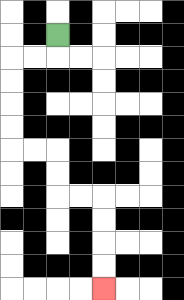{'start': '[2, 1]', 'end': '[4, 12]', 'path_directions': 'D,L,L,D,D,D,D,R,R,D,D,R,R,D,D,D,D', 'path_coordinates': '[[2, 1], [2, 2], [1, 2], [0, 2], [0, 3], [0, 4], [0, 5], [0, 6], [1, 6], [2, 6], [2, 7], [2, 8], [3, 8], [4, 8], [4, 9], [4, 10], [4, 11], [4, 12]]'}